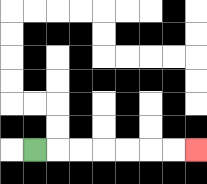{'start': '[1, 6]', 'end': '[8, 6]', 'path_directions': 'R,R,R,R,R,R,R', 'path_coordinates': '[[1, 6], [2, 6], [3, 6], [4, 6], [5, 6], [6, 6], [7, 6], [8, 6]]'}